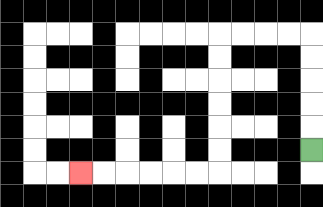{'start': '[13, 6]', 'end': '[3, 7]', 'path_directions': 'U,U,U,U,U,L,L,L,L,D,D,D,D,D,D,L,L,L,L,L,L', 'path_coordinates': '[[13, 6], [13, 5], [13, 4], [13, 3], [13, 2], [13, 1], [12, 1], [11, 1], [10, 1], [9, 1], [9, 2], [9, 3], [9, 4], [9, 5], [9, 6], [9, 7], [8, 7], [7, 7], [6, 7], [5, 7], [4, 7], [3, 7]]'}